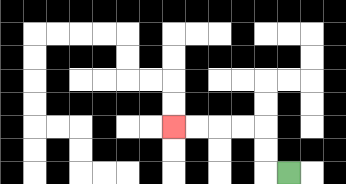{'start': '[12, 7]', 'end': '[7, 5]', 'path_directions': 'L,U,U,L,L,L,L', 'path_coordinates': '[[12, 7], [11, 7], [11, 6], [11, 5], [10, 5], [9, 5], [8, 5], [7, 5]]'}